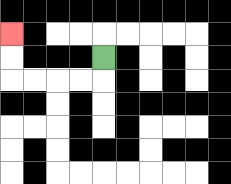{'start': '[4, 2]', 'end': '[0, 1]', 'path_directions': 'D,L,L,L,L,U,U', 'path_coordinates': '[[4, 2], [4, 3], [3, 3], [2, 3], [1, 3], [0, 3], [0, 2], [0, 1]]'}